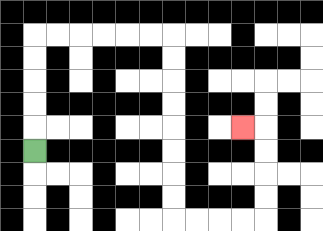{'start': '[1, 6]', 'end': '[10, 5]', 'path_directions': 'U,U,U,U,U,R,R,R,R,R,R,D,D,D,D,D,D,D,D,R,R,R,R,U,U,U,U,L', 'path_coordinates': '[[1, 6], [1, 5], [1, 4], [1, 3], [1, 2], [1, 1], [2, 1], [3, 1], [4, 1], [5, 1], [6, 1], [7, 1], [7, 2], [7, 3], [7, 4], [7, 5], [7, 6], [7, 7], [7, 8], [7, 9], [8, 9], [9, 9], [10, 9], [11, 9], [11, 8], [11, 7], [11, 6], [11, 5], [10, 5]]'}